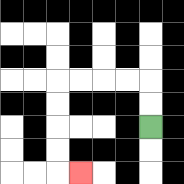{'start': '[6, 5]', 'end': '[3, 7]', 'path_directions': 'U,U,L,L,L,L,D,D,D,D,R', 'path_coordinates': '[[6, 5], [6, 4], [6, 3], [5, 3], [4, 3], [3, 3], [2, 3], [2, 4], [2, 5], [2, 6], [2, 7], [3, 7]]'}